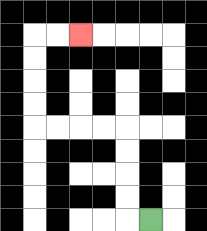{'start': '[6, 9]', 'end': '[3, 1]', 'path_directions': 'L,U,U,U,U,L,L,L,L,U,U,U,U,R,R', 'path_coordinates': '[[6, 9], [5, 9], [5, 8], [5, 7], [5, 6], [5, 5], [4, 5], [3, 5], [2, 5], [1, 5], [1, 4], [1, 3], [1, 2], [1, 1], [2, 1], [3, 1]]'}